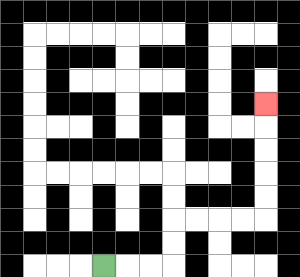{'start': '[4, 11]', 'end': '[11, 4]', 'path_directions': 'R,R,R,U,U,R,R,R,R,U,U,U,U,U', 'path_coordinates': '[[4, 11], [5, 11], [6, 11], [7, 11], [7, 10], [7, 9], [8, 9], [9, 9], [10, 9], [11, 9], [11, 8], [11, 7], [11, 6], [11, 5], [11, 4]]'}